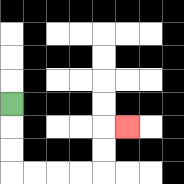{'start': '[0, 4]', 'end': '[5, 5]', 'path_directions': 'D,D,D,R,R,R,R,U,U,R', 'path_coordinates': '[[0, 4], [0, 5], [0, 6], [0, 7], [1, 7], [2, 7], [3, 7], [4, 7], [4, 6], [4, 5], [5, 5]]'}